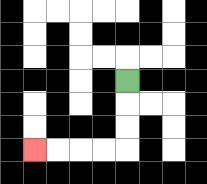{'start': '[5, 3]', 'end': '[1, 6]', 'path_directions': 'D,D,D,L,L,L,L', 'path_coordinates': '[[5, 3], [5, 4], [5, 5], [5, 6], [4, 6], [3, 6], [2, 6], [1, 6]]'}